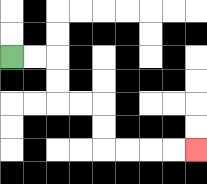{'start': '[0, 2]', 'end': '[8, 6]', 'path_directions': 'R,R,D,D,R,R,D,D,R,R,R,R', 'path_coordinates': '[[0, 2], [1, 2], [2, 2], [2, 3], [2, 4], [3, 4], [4, 4], [4, 5], [4, 6], [5, 6], [6, 6], [7, 6], [8, 6]]'}